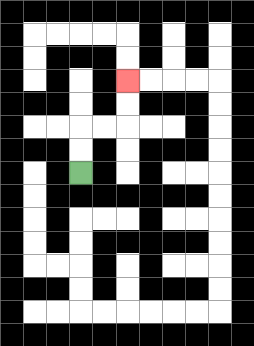{'start': '[3, 7]', 'end': '[5, 3]', 'path_directions': 'U,U,R,R,U,U', 'path_coordinates': '[[3, 7], [3, 6], [3, 5], [4, 5], [5, 5], [5, 4], [5, 3]]'}